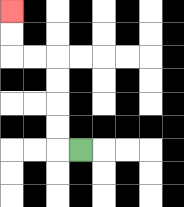{'start': '[3, 6]', 'end': '[0, 0]', 'path_directions': 'L,U,U,U,U,L,L,U,U', 'path_coordinates': '[[3, 6], [2, 6], [2, 5], [2, 4], [2, 3], [2, 2], [1, 2], [0, 2], [0, 1], [0, 0]]'}